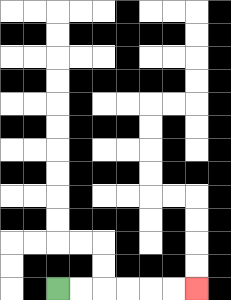{'start': '[2, 12]', 'end': '[8, 12]', 'path_directions': 'R,R,R,R,R,R', 'path_coordinates': '[[2, 12], [3, 12], [4, 12], [5, 12], [6, 12], [7, 12], [8, 12]]'}